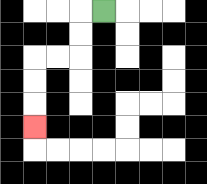{'start': '[4, 0]', 'end': '[1, 5]', 'path_directions': 'L,D,D,L,L,D,D,D', 'path_coordinates': '[[4, 0], [3, 0], [3, 1], [3, 2], [2, 2], [1, 2], [1, 3], [1, 4], [1, 5]]'}